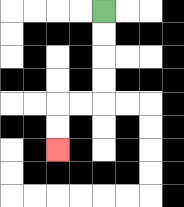{'start': '[4, 0]', 'end': '[2, 6]', 'path_directions': 'D,D,D,D,L,L,D,D', 'path_coordinates': '[[4, 0], [4, 1], [4, 2], [4, 3], [4, 4], [3, 4], [2, 4], [2, 5], [2, 6]]'}